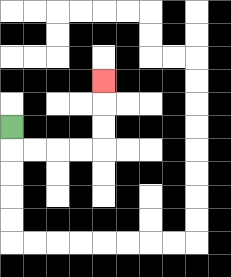{'start': '[0, 5]', 'end': '[4, 3]', 'path_directions': 'D,R,R,R,R,U,U,U', 'path_coordinates': '[[0, 5], [0, 6], [1, 6], [2, 6], [3, 6], [4, 6], [4, 5], [4, 4], [4, 3]]'}